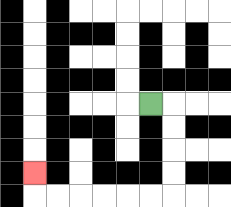{'start': '[6, 4]', 'end': '[1, 7]', 'path_directions': 'R,D,D,D,D,L,L,L,L,L,L,U', 'path_coordinates': '[[6, 4], [7, 4], [7, 5], [7, 6], [7, 7], [7, 8], [6, 8], [5, 8], [4, 8], [3, 8], [2, 8], [1, 8], [1, 7]]'}